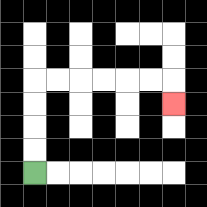{'start': '[1, 7]', 'end': '[7, 4]', 'path_directions': 'U,U,U,U,R,R,R,R,R,R,D', 'path_coordinates': '[[1, 7], [1, 6], [1, 5], [1, 4], [1, 3], [2, 3], [3, 3], [4, 3], [5, 3], [6, 3], [7, 3], [7, 4]]'}